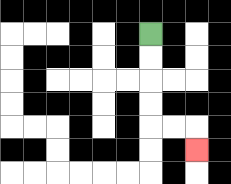{'start': '[6, 1]', 'end': '[8, 6]', 'path_directions': 'D,D,D,D,R,R,D', 'path_coordinates': '[[6, 1], [6, 2], [6, 3], [6, 4], [6, 5], [7, 5], [8, 5], [8, 6]]'}